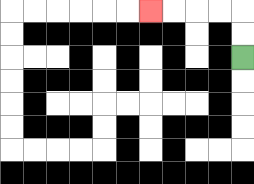{'start': '[10, 2]', 'end': '[6, 0]', 'path_directions': 'U,U,L,L,L,L', 'path_coordinates': '[[10, 2], [10, 1], [10, 0], [9, 0], [8, 0], [7, 0], [6, 0]]'}